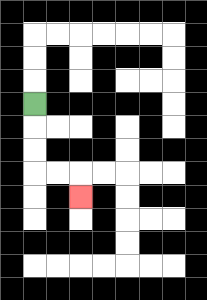{'start': '[1, 4]', 'end': '[3, 8]', 'path_directions': 'D,D,D,R,R,D', 'path_coordinates': '[[1, 4], [1, 5], [1, 6], [1, 7], [2, 7], [3, 7], [3, 8]]'}